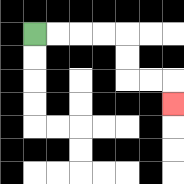{'start': '[1, 1]', 'end': '[7, 4]', 'path_directions': 'R,R,R,R,D,D,R,R,D', 'path_coordinates': '[[1, 1], [2, 1], [3, 1], [4, 1], [5, 1], [5, 2], [5, 3], [6, 3], [7, 3], [7, 4]]'}